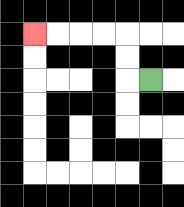{'start': '[6, 3]', 'end': '[1, 1]', 'path_directions': 'L,U,U,L,L,L,L', 'path_coordinates': '[[6, 3], [5, 3], [5, 2], [5, 1], [4, 1], [3, 1], [2, 1], [1, 1]]'}